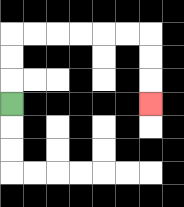{'start': '[0, 4]', 'end': '[6, 4]', 'path_directions': 'U,U,U,R,R,R,R,R,R,D,D,D', 'path_coordinates': '[[0, 4], [0, 3], [0, 2], [0, 1], [1, 1], [2, 1], [3, 1], [4, 1], [5, 1], [6, 1], [6, 2], [6, 3], [6, 4]]'}